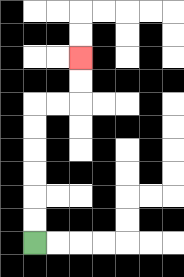{'start': '[1, 10]', 'end': '[3, 2]', 'path_directions': 'U,U,U,U,U,U,R,R,U,U', 'path_coordinates': '[[1, 10], [1, 9], [1, 8], [1, 7], [1, 6], [1, 5], [1, 4], [2, 4], [3, 4], [3, 3], [3, 2]]'}